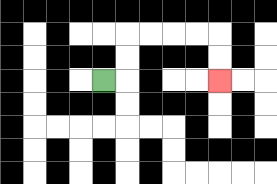{'start': '[4, 3]', 'end': '[9, 3]', 'path_directions': 'R,U,U,R,R,R,R,D,D', 'path_coordinates': '[[4, 3], [5, 3], [5, 2], [5, 1], [6, 1], [7, 1], [8, 1], [9, 1], [9, 2], [9, 3]]'}